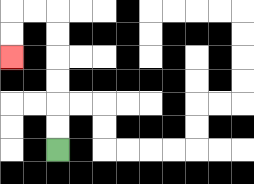{'start': '[2, 6]', 'end': '[0, 2]', 'path_directions': 'U,U,U,U,U,U,L,L,D,D', 'path_coordinates': '[[2, 6], [2, 5], [2, 4], [2, 3], [2, 2], [2, 1], [2, 0], [1, 0], [0, 0], [0, 1], [0, 2]]'}